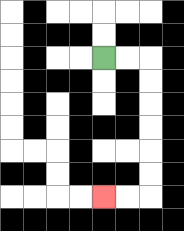{'start': '[4, 2]', 'end': '[4, 8]', 'path_directions': 'R,R,D,D,D,D,D,D,L,L', 'path_coordinates': '[[4, 2], [5, 2], [6, 2], [6, 3], [6, 4], [6, 5], [6, 6], [6, 7], [6, 8], [5, 8], [4, 8]]'}